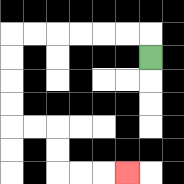{'start': '[6, 2]', 'end': '[5, 7]', 'path_directions': 'U,L,L,L,L,L,L,D,D,D,D,R,R,D,D,R,R,R', 'path_coordinates': '[[6, 2], [6, 1], [5, 1], [4, 1], [3, 1], [2, 1], [1, 1], [0, 1], [0, 2], [0, 3], [0, 4], [0, 5], [1, 5], [2, 5], [2, 6], [2, 7], [3, 7], [4, 7], [5, 7]]'}